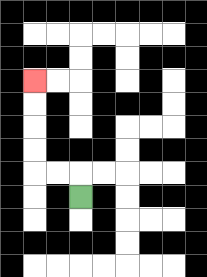{'start': '[3, 8]', 'end': '[1, 3]', 'path_directions': 'U,L,L,U,U,U,U', 'path_coordinates': '[[3, 8], [3, 7], [2, 7], [1, 7], [1, 6], [1, 5], [1, 4], [1, 3]]'}